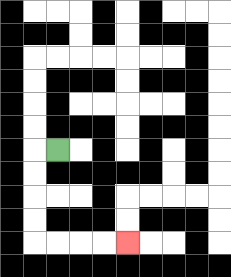{'start': '[2, 6]', 'end': '[5, 10]', 'path_directions': 'L,D,D,D,D,R,R,R,R', 'path_coordinates': '[[2, 6], [1, 6], [1, 7], [1, 8], [1, 9], [1, 10], [2, 10], [3, 10], [4, 10], [5, 10]]'}